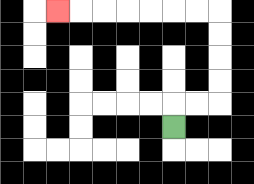{'start': '[7, 5]', 'end': '[2, 0]', 'path_directions': 'U,R,R,U,U,U,U,L,L,L,L,L,L,L', 'path_coordinates': '[[7, 5], [7, 4], [8, 4], [9, 4], [9, 3], [9, 2], [9, 1], [9, 0], [8, 0], [7, 0], [6, 0], [5, 0], [4, 0], [3, 0], [2, 0]]'}